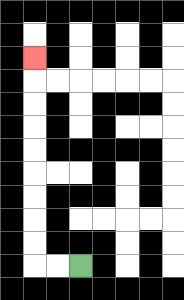{'start': '[3, 11]', 'end': '[1, 2]', 'path_directions': 'L,L,U,U,U,U,U,U,U,U,U', 'path_coordinates': '[[3, 11], [2, 11], [1, 11], [1, 10], [1, 9], [1, 8], [1, 7], [1, 6], [1, 5], [1, 4], [1, 3], [1, 2]]'}